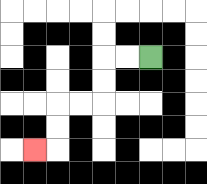{'start': '[6, 2]', 'end': '[1, 6]', 'path_directions': 'L,L,D,D,L,L,D,D,L', 'path_coordinates': '[[6, 2], [5, 2], [4, 2], [4, 3], [4, 4], [3, 4], [2, 4], [2, 5], [2, 6], [1, 6]]'}